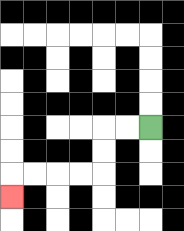{'start': '[6, 5]', 'end': '[0, 8]', 'path_directions': 'L,L,D,D,L,L,L,L,D', 'path_coordinates': '[[6, 5], [5, 5], [4, 5], [4, 6], [4, 7], [3, 7], [2, 7], [1, 7], [0, 7], [0, 8]]'}